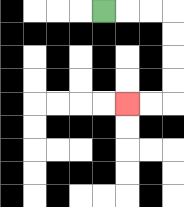{'start': '[4, 0]', 'end': '[5, 4]', 'path_directions': 'R,R,R,D,D,D,D,L,L', 'path_coordinates': '[[4, 0], [5, 0], [6, 0], [7, 0], [7, 1], [7, 2], [7, 3], [7, 4], [6, 4], [5, 4]]'}